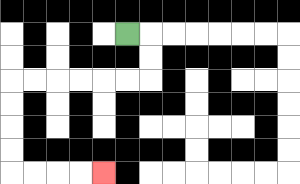{'start': '[5, 1]', 'end': '[4, 7]', 'path_directions': 'R,D,D,L,L,L,L,L,L,D,D,D,D,R,R,R,R', 'path_coordinates': '[[5, 1], [6, 1], [6, 2], [6, 3], [5, 3], [4, 3], [3, 3], [2, 3], [1, 3], [0, 3], [0, 4], [0, 5], [0, 6], [0, 7], [1, 7], [2, 7], [3, 7], [4, 7]]'}